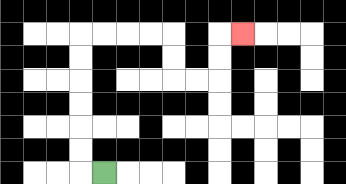{'start': '[4, 7]', 'end': '[10, 1]', 'path_directions': 'L,U,U,U,U,U,U,R,R,R,R,D,D,R,R,U,U,R', 'path_coordinates': '[[4, 7], [3, 7], [3, 6], [3, 5], [3, 4], [3, 3], [3, 2], [3, 1], [4, 1], [5, 1], [6, 1], [7, 1], [7, 2], [7, 3], [8, 3], [9, 3], [9, 2], [9, 1], [10, 1]]'}